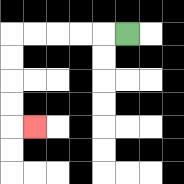{'start': '[5, 1]', 'end': '[1, 5]', 'path_directions': 'L,L,L,L,L,D,D,D,D,R', 'path_coordinates': '[[5, 1], [4, 1], [3, 1], [2, 1], [1, 1], [0, 1], [0, 2], [0, 3], [0, 4], [0, 5], [1, 5]]'}